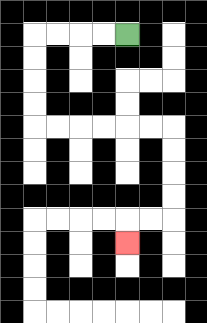{'start': '[5, 1]', 'end': '[5, 10]', 'path_directions': 'L,L,L,L,D,D,D,D,R,R,R,R,R,R,D,D,D,D,L,L,D', 'path_coordinates': '[[5, 1], [4, 1], [3, 1], [2, 1], [1, 1], [1, 2], [1, 3], [1, 4], [1, 5], [2, 5], [3, 5], [4, 5], [5, 5], [6, 5], [7, 5], [7, 6], [7, 7], [7, 8], [7, 9], [6, 9], [5, 9], [5, 10]]'}